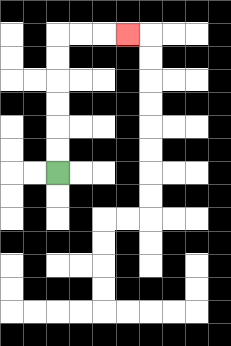{'start': '[2, 7]', 'end': '[5, 1]', 'path_directions': 'U,U,U,U,U,U,R,R,R', 'path_coordinates': '[[2, 7], [2, 6], [2, 5], [2, 4], [2, 3], [2, 2], [2, 1], [3, 1], [4, 1], [5, 1]]'}